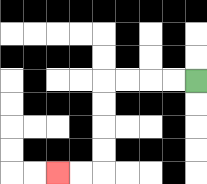{'start': '[8, 3]', 'end': '[2, 7]', 'path_directions': 'L,L,L,L,D,D,D,D,L,L', 'path_coordinates': '[[8, 3], [7, 3], [6, 3], [5, 3], [4, 3], [4, 4], [4, 5], [4, 6], [4, 7], [3, 7], [2, 7]]'}